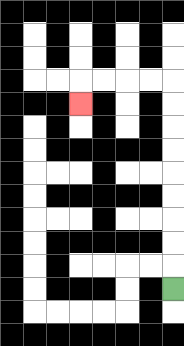{'start': '[7, 12]', 'end': '[3, 4]', 'path_directions': 'U,U,U,U,U,U,U,U,U,L,L,L,L,D', 'path_coordinates': '[[7, 12], [7, 11], [7, 10], [7, 9], [7, 8], [7, 7], [7, 6], [7, 5], [7, 4], [7, 3], [6, 3], [5, 3], [4, 3], [3, 3], [3, 4]]'}